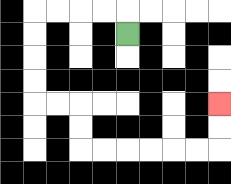{'start': '[5, 1]', 'end': '[9, 4]', 'path_directions': 'U,L,L,L,L,D,D,D,D,R,R,D,D,R,R,R,R,R,R,U,U', 'path_coordinates': '[[5, 1], [5, 0], [4, 0], [3, 0], [2, 0], [1, 0], [1, 1], [1, 2], [1, 3], [1, 4], [2, 4], [3, 4], [3, 5], [3, 6], [4, 6], [5, 6], [6, 6], [7, 6], [8, 6], [9, 6], [9, 5], [9, 4]]'}